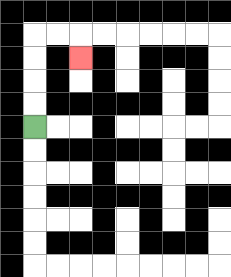{'start': '[1, 5]', 'end': '[3, 2]', 'path_directions': 'U,U,U,U,R,R,D', 'path_coordinates': '[[1, 5], [1, 4], [1, 3], [1, 2], [1, 1], [2, 1], [3, 1], [3, 2]]'}